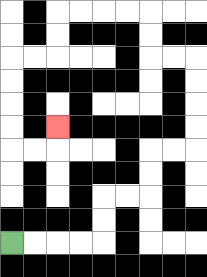{'start': '[0, 10]', 'end': '[2, 5]', 'path_directions': 'R,R,R,R,U,U,R,R,U,U,R,R,U,U,U,U,L,L,U,U,L,L,L,L,D,D,L,L,D,D,D,D,R,R,U', 'path_coordinates': '[[0, 10], [1, 10], [2, 10], [3, 10], [4, 10], [4, 9], [4, 8], [5, 8], [6, 8], [6, 7], [6, 6], [7, 6], [8, 6], [8, 5], [8, 4], [8, 3], [8, 2], [7, 2], [6, 2], [6, 1], [6, 0], [5, 0], [4, 0], [3, 0], [2, 0], [2, 1], [2, 2], [1, 2], [0, 2], [0, 3], [0, 4], [0, 5], [0, 6], [1, 6], [2, 6], [2, 5]]'}